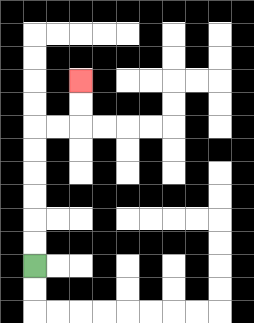{'start': '[1, 11]', 'end': '[3, 3]', 'path_directions': 'U,U,U,U,U,U,R,R,U,U', 'path_coordinates': '[[1, 11], [1, 10], [1, 9], [1, 8], [1, 7], [1, 6], [1, 5], [2, 5], [3, 5], [3, 4], [3, 3]]'}